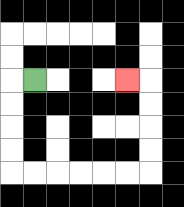{'start': '[1, 3]', 'end': '[5, 3]', 'path_directions': 'L,D,D,D,D,R,R,R,R,R,R,U,U,U,U,L', 'path_coordinates': '[[1, 3], [0, 3], [0, 4], [0, 5], [0, 6], [0, 7], [1, 7], [2, 7], [3, 7], [4, 7], [5, 7], [6, 7], [6, 6], [6, 5], [6, 4], [6, 3], [5, 3]]'}